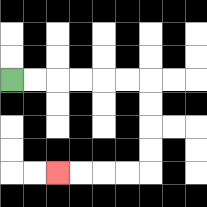{'start': '[0, 3]', 'end': '[2, 7]', 'path_directions': 'R,R,R,R,R,R,D,D,D,D,L,L,L,L', 'path_coordinates': '[[0, 3], [1, 3], [2, 3], [3, 3], [4, 3], [5, 3], [6, 3], [6, 4], [6, 5], [6, 6], [6, 7], [5, 7], [4, 7], [3, 7], [2, 7]]'}